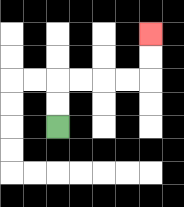{'start': '[2, 5]', 'end': '[6, 1]', 'path_directions': 'U,U,R,R,R,R,U,U', 'path_coordinates': '[[2, 5], [2, 4], [2, 3], [3, 3], [4, 3], [5, 3], [6, 3], [6, 2], [6, 1]]'}